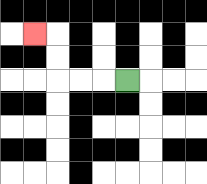{'start': '[5, 3]', 'end': '[1, 1]', 'path_directions': 'L,L,L,U,U,L', 'path_coordinates': '[[5, 3], [4, 3], [3, 3], [2, 3], [2, 2], [2, 1], [1, 1]]'}